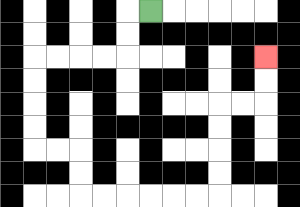{'start': '[6, 0]', 'end': '[11, 2]', 'path_directions': 'L,D,D,L,L,L,L,D,D,D,D,R,R,D,D,R,R,R,R,R,R,U,U,U,U,R,R,U,U', 'path_coordinates': '[[6, 0], [5, 0], [5, 1], [5, 2], [4, 2], [3, 2], [2, 2], [1, 2], [1, 3], [1, 4], [1, 5], [1, 6], [2, 6], [3, 6], [3, 7], [3, 8], [4, 8], [5, 8], [6, 8], [7, 8], [8, 8], [9, 8], [9, 7], [9, 6], [9, 5], [9, 4], [10, 4], [11, 4], [11, 3], [11, 2]]'}